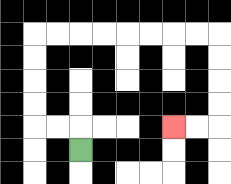{'start': '[3, 6]', 'end': '[7, 5]', 'path_directions': 'U,L,L,U,U,U,U,R,R,R,R,R,R,R,R,D,D,D,D,L,L', 'path_coordinates': '[[3, 6], [3, 5], [2, 5], [1, 5], [1, 4], [1, 3], [1, 2], [1, 1], [2, 1], [3, 1], [4, 1], [5, 1], [6, 1], [7, 1], [8, 1], [9, 1], [9, 2], [9, 3], [9, 4], [9, 5], [8, 5], [7, 5]]'}